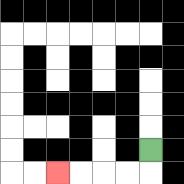{'start': '[6, 6]', 'end': '[2, 7]', 'path_directions': 'D,L,L,L,L', 'path_coordinates': '[[6, 6], [6, 7], [5, 7], [4, 7], [3, 7], [2, 7]]'}